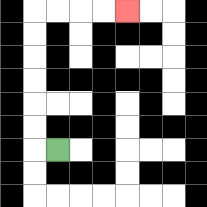{'start': '[2, 6]', 'end': '[5, 0]', 'path_directions': 'L,U,U,U,U,U,U,R,R,R,R', 'path_coordinates': '[[2, 6], [1, 6], [1, 5], [1, 4], [1, 3], [1, 2], [1, 1], [1, 0], [2, 0], [3, 0], [4, 0], [5, 0]]'}